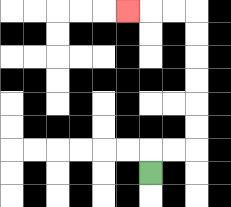{'start': '[6, 7]', 'end': '[5, 0]', 'path_directions': 'U,R,R,U,U,U,U,U,U,L,L,L', 'path_coordinates': '[[6, 7], [6, 6], [7, 6], [8, 6], [8, 5], [8, 4], [8, 3], [8, 2], [8, 1], [8, 0], [7, 0], [6, 0], [5, 0]]'}